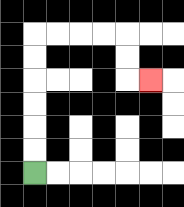{'start': '[1, 7]', 'end': '[6, 3]', 'path_directions': 'U,U,U,U,U,U,R,R,R,R,D,D,R', 'path_coordinates': '[[1, 7], [1, 6], [1, 5], [1, 4], [1, 3], [1, 2], [1, 1], [2, 1], [3, 1], [4, 1], [5, 1], [5, 2], [5, 3], [6, 3]]'}